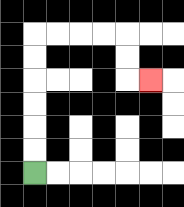{'start': '[1, 7]', 'end': '[6, 3]', 'path_directions': 'U,U,U,U,U,U,R,R,R,R,D,D,R', 'path_coordinates': '[[1, 7], [1, 6], [1, 5], [1, 4], [1, 3], [1, 2], [1, 1], [2, 1], [3, 1], [4, 1], [5, 1], [5, 2], [5, 3], [6, 3]]'}